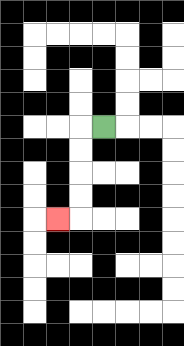{'start': '[4, 5]', 'end': '[2, 9]', 'path_directions': 'L,D,D,D,D,L', 'path_coordinates': '[[4, 5], [3, 5], [3, 6], [3, 7], [3, 8], [3, 9], [2, 9]]'}